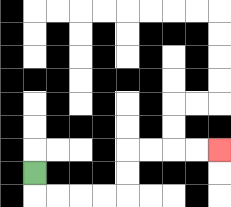{'start': '[1, 7]', 'end': '[9, 6]', 'path_directions': 'D,R,R,R,R,U,U,R,R,R,R', 'path_coordinates': '[[1, 7], [1, 8], [2, 8], [3, 8], [4, 8], [5, 8], [5, 7], [5, 6], [6, 6], [7, 6], [8, 6], [9, 6]]'}